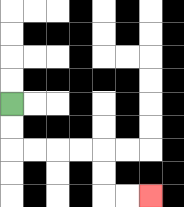{'start': '[0, 4]', 'end': '[6, 8]', 'path_directions': 'D,D,R,R,R,R,D,D,R,R', 'path_coordinates': '[[0, 4], [0, 5], [0, 6], [1, 6], [2, 6], [3, 6], [4, 6], [4, 7], [4, 8], [5, 8], [6, 8]]'}